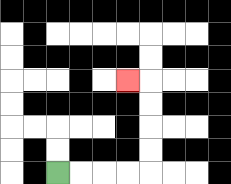{'start': '[2, 7]', 'end': '[5, 3]', 'path_directions': 'R,R,R,R,U,U,U,U,L', 'path_coordinates': '[[2, 7], [3, 7], [4, 7], [5, 7], [6, 7], [6, 6], [6, 5], [6, 4], [6, 3], [5, 3]]'}